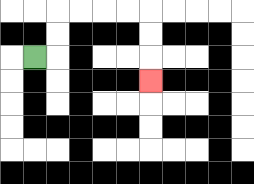{'start': '[1, 2]', 'end': '[6, 3]', 'path_directions': 'R,U,U,R,R,R,R,D,D,D', 'path_coordinates': '[[1, 2], [2, 2], [2, 1], [2, 0], [3, 0], [4, 0], [5, 0], [6, 0], [6, 1], [6, 2], [6, 3]]'}